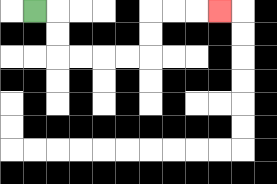{'start': '[1, 0]', 'end': '[9, 0]', 'path_directions': 'R,D,D,R,R,R,R,U,U,R,R,R', 'path_coordinates': '[[1, 0], [2, 0], [2, 1], [2, 2], [3, 2], [4, 2], [5, 2], [6, 2], [6, 1], [6, 0], [7, 0], [8, 0], [9, 0]]'}